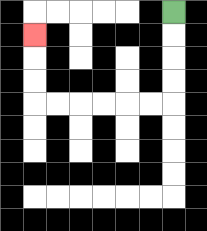{'start': '[7, 0]', 'end': '[1, 1]', 'path_directions': 'D,D,D,D,L,L,L,L,L,L,U,U,U', 'path_coordinates': '[[7, 0], [7, 1], [7, 2], [7, 3], [7, 4], [6, 4], [5, 4], [4, 4], [3, 4], [2, 4], [1, 4], [1, 3], [1, 2], [1, 1]]'}